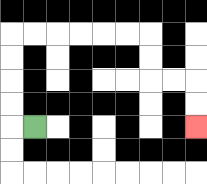{'start': '[1, 5]', 'end': '[8, 5]', 'path_directions': 'L,U,U,U,U,R,R,R,R,R,R,D,D,R,R,D,D', 'path_coordinates': '[[1, 5], [0, 5], [0, 4], [0, 3], [0, 2], [0, 1], [1, 1], [2, 1], [3, 1], [4, 1], [5, 1], [6, 1], [6, 2], [6, 3], [7, 3], [8, 3], [8, 4], [8, 5]]'}